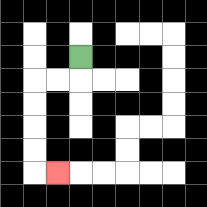{'start': '[3, 2]', 'end': '[2, 7]', 'path_directions': 'D,L,L,D,D,D,D,R', 'path_coordinates': '[[3, 2], [3, 3], [2, 3], [1, 3], [1, 4], [1, 5], [1, 6], [1, 7], [2, 7]]'}